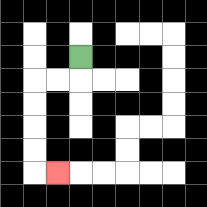{'start': '[3, 2]', 'end': '[2, 7]', 'path_directions': 'D,L,L,D,D,D,D,R', 'path_coordinates': '[[3, 2], [3, 3], [2, 3], [1, 3], [1, 4], [1, 5], [1, 6], [1, 7], [2, 7]]'}